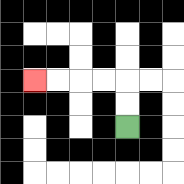{'start': '[5, 5]', 'end': '[1, 3]', 'path_directions': 'U,U,L,L,L,L', 'path_coordinates': '[[5, 5], [5, 4], [5, 3], [4, 3], [3, 3], [2, 3], [1, 3]]'}